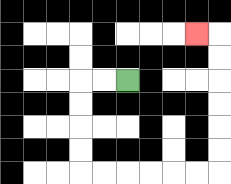{'start': '[5, 3]', 'end': '[8, 1]', 'path_directions': 'L,L,D,D,D,D,R,R,R,R,R,R,U,U,U,U,U,U,L', 'path_coordinates': '[[5, 3], [4, 3], [3, 3], [3, 4], [3, 5], [3, 6], [3, 7], [4, 7], [5, 7], [6, 7], [7, 7], [8, 7], [9, 7], [9, 6], [9, 5], [9, 4], [9, 3], [9, 2], [9, 1], [8, 1]]'}